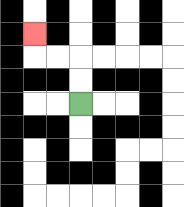{'start': '[3, 4]', 'end': '[1, 1]', 'path_directions': 'U,U,L,L,U', 'path_coordinates': '[[3, 4], [3, 3], [3, 2], [2, 2], [1, 2], [1, 1]]'}